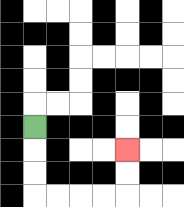{'start': '[1, 5]', 'end': '[5, 6]', 'path_directions': 'D,D,D,R,R,R,R,U,U', 'path_coordinates': '[[1, 5], [1, 6], [1, 7], [1, 8], [2, 8], [3, 8], [4, 8], [5, 8], [5, 7], [5, 6]]'}